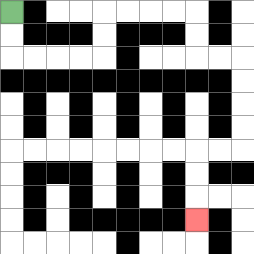{'start': '[0, 0]', 'end': '[8, 9]', 'path_directions': 'D,D,R,R,R,R,U,U,R,R,R,R,D,D,R,R,D,D,D,D,L,L,D,D,D', 'path_coordinates': '[[0, 0], [0, 1], [0, 2], [1, 2], [2, 2], [3, 2], [4, 2], [4, 1], [4, 0], [5, 0], [6, 0], [7, 0], [8, 0], [8, 1], [8, 2], [9, 2], [10, 2], [10, 3], [10, 4], [10, 5], [10, 6], [9, 6], [8, 6], [8, 7], [8, 8], [8, 9]]'}